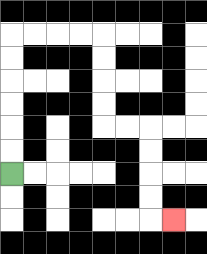{'start': '[0, 7]', 'end': '[7, 9]', 'path_directions': 'U,U,U,U,U,U,R,R,R,R,D,D,D,D,R,R,D,D,D,D,R', 'path_coordinates': '[[0, 7], [0, 6], [0, 5], [0, 4], [0, 3], [0, 2], [0, 1], [1, 1], [2, 1], [3, 1], [4, 1], [4, 2], [4, 3], [4, 4], [4, 5], [5, 5], [6, 5], [6, 6], [6, 7], [6, 8], [6, 9], [7, 9]]'}